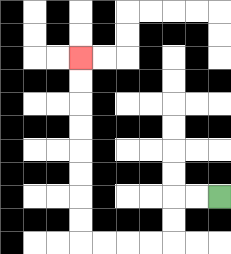{'start': '[9, 8]', 'end': '[3, 2]', 'path_directions': 'L,L,D,D,L,L,L,L,U,U,U,U,U,U,U,U', 'path_coordinates': '[[9, 8], [8, 8], [7, 8], [7, 9], [7, 10], [6, 10], [5, 10], [4, 10], [3, 10], [3, 9], [3, 8], [3, 7], [3, 6], [3, 5], [3, 4], [3, 3], [3, 2]]'}